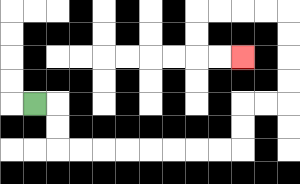{'start': '[1, 4]', 'end': '[10, 2]', 'path_directions': 'R,D,D,R,R,R,R,R,R,R,R,U,U,R,R,U,U,U,U,L,L,L,L,D,D,R,R', 'path_coordinates': '[[1, 4], [2, 4], [2, 5], [2, 6], [3, 6], [4, 6], [5, 6], [6, 6], [7, 6], [8, 6], [9, 6], [10, 6], [10, 5], [10, 4], [11, 4], [12, 4], [12, 3], [12, 2], [12, 1], [12, 0], [11, 0], [10, 0], [9, 0], [8, 0], [8, 1], [8, 2], [9, 2], [10, 2]]'}